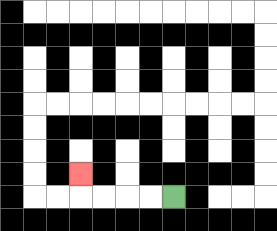{'start': '[7, 8]', 'end': '[3, 7]', 'path_directions': 'L,L,L,L,U', 'path_coordinates': '[[7, 8], [6, 8], [5, 8], [4, 8], [3, 8], [3, 7]]'}